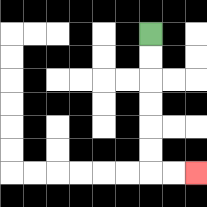{'start': '[6, 1]', 'end': '[8, 7]', 'path_directions': 'D,D,D,D,D,D,R,R', 'path_coordinates': '[[6, 1], [6, 2], [6, 3], [6, 4], [6, 5], [6, 6], [6, 7], [7, 7], [8, 7]]'}